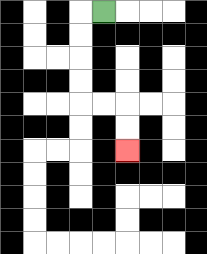{'start': '[4, 0]', 'end': '[5, 6]', 'path_directions': 'L,D,D,D,D,R,R,D,D', 'path_coordinates': '[[4, 0], [3, 0], [3, 1], [3, 2], [3, 3], [3, 4], [4, 4], [5, 4], [5, 5], [5, 6]]'}